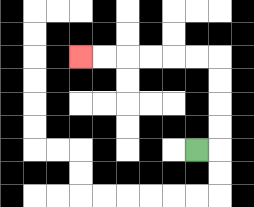{'start': '[8, 6]', 'end': '[3, 2]', 'path_directions': 'R,U,U,U,U,L,L,L,L,L,L', 'path_coordinates': '[[8, 6], [9, 6], [9, 5], [9, 4], [9, 3], [9, 2], [8, 2], [7, 2], [6, 2], [5, 2], [4, 2], [3, 2]]'}